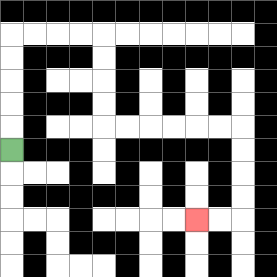{'start': '[0, 6]', 'end': '[8, 9]', 'path_directions': 'U,U,U,U,U,R,R,R,R,D,D,D,D,R,R,R,R,R,R,D,D,D,D,L,L', 'path_coordinates': '[[0, 6], [0, 5], [0, 4], [0, 3], [0, 2], [0, 1], [1, 1], [2, 1], [3, 1], [4, 1], [4, 2], [4, 3], [4, 4], [4, 5], [5, 5], [6, 5], [7, 5], [8, 5], [9, 5], [10, 5], [10, 6], [10, 7], [10, 8], [10, 9], [9, 9], [8, 9]]'}